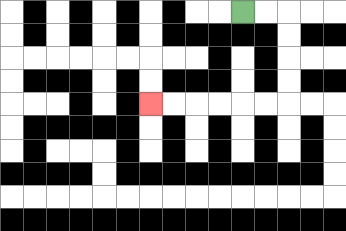{'start': '[10, 0]', 'end': '[6, 4]', 'path_directions': 'R,R,D,D,D,D,L,L,L,L,L,L', 'path_coordinates': '[[10, 0], [11, 0], [12, 0], [12, 1], [12, 2], [12, 3], [12, 4], [11, 4], [10, 4], [9, 4], [8, 4], [7, 4], [6, 4]]'}